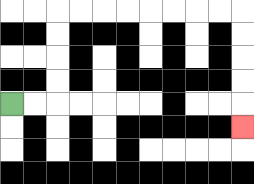{'start': '[0, 4]', 'end': '[10, 5]', 'path_directions': 'R,R,U,U,U,U,R,R,R,R,R,R,R,R,D,D,D,D,D', 'path_coordinates': '[[0, 4], [1, 4], [2, 4], [2, 3], [2, 2], [2, 1], [2, 0], [3, 0], [4, 0], [5, 0], [6, 0], [7, 0], [8, 0], [9, 0], [10, 0], [10, 1], [10, 2], [10, 3], [10, 4], [10, 5]]'}